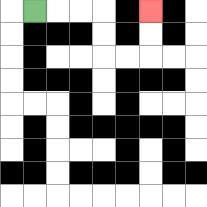{'start': '[1, 0]', 'end': '[6, 0]', 'path_directions': 'R,R,R,D,D,R,R,U,U', 'path_coordinates': '[[1, 0], [2, 0], [3, 0], [4, 0], [4, 1], [4, 2], [5, 2], [6, 2], [6, 1], [6, 0]]'}